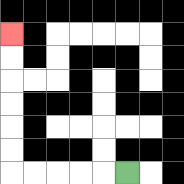{'start': '[5, 7]', 'end': '[0, 1]', 'path_directions': 'L,L,L,L,L,U,U,U,U,U,U', 'path_coordinates': '[[5, 7], [4, 7], [3, 7], [2, 7], [1, 7], [0, 7], [0, 6], [0, 5], [0, 4], [0, 3], [0, 2], [0, 1]]'}